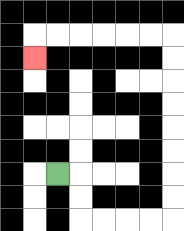{'start': '[2, 7]', 'end': '[1, 2]', 'path_directions': 'R,D,D,R,R,R,R,U,U,U,U,U,U,U,U,L,L,L,L,L,L,D', 'path_coordinates': '[[2, 7], [3, 7], [3, 8], [3, 9], [4, 9], [5, 9], [6, 9], [7, 9], [7, 8], [7, 7], [7, 6], [7, 5], [7, 4], [7, 3], [7, 2], [7, 1], [6, 1], [5, 1], [4, 1], [3, 1], [2, 1], [1, 1], [1, 2]]'}